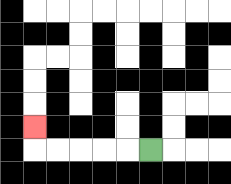{'start': '[6, 6]', 'end': '[1, 5]', 'path_directions': 'L,L,L,L,L,U', 'path_coordinates': '[[6, 6], [5, 6], [4, 6], [3, 6], [2, 6], [1, 6], [1, 5]]'}